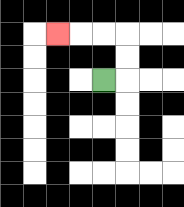{'start': '[4, 3]', 'end': '[2, 1]', 'path_directions': 'R,U,U,L,L,L', 'path_coordinates': '[[4, 3], [5, 3], [5, 2], [5, 1], [4, 1], [3, 1], [2, 1]]'}